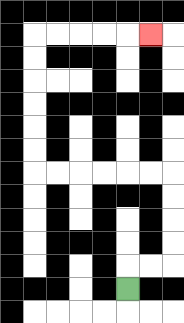{'start': '[5, 12]', 'end': '[6, 1]', 'path_directions': 'U,R,R,U,U,U,U,L,L,L,L,L,L,U,U,U,U,U,U,R,R,R,R,R', 'path_coordinates': '[[5, 12], [5, 11], [6, 11], [7, 11], [7, 10], [7, 9], [7, 8], [7, 7], [6, 7], [5, 7], [4, 7], [3, 7], [2, 7], [1, 7], [1, 6], [1, 5], [1, 4], [1, 3], [1, 2], [1, 1], [2, 1], [3, 1], [4, 1], [5, 1], [6, 1]]'}